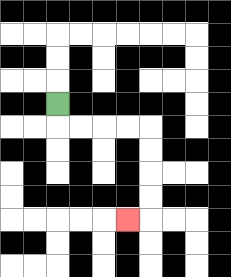{'start': '[2, 4]', 'end': '[5, 9]', 'path_directions': 'D,R,R,R,R,D,D,D,D,L', 'path_coordinates': '[[2, 4], [2, 5], [3, 5], [4, 5], [5, 5], [6, 5], [6, 6], [6, 7], [6, 8], [6, 9], [5, 9]]'}